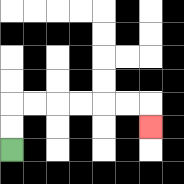{'start': '[0, 6]', 'end': '[6, 5]', 'path_directions': 'U,U,R,R,R,R,R,R,D', 'path_coordinates': '[[0, 6], [0, 5], [0, 4], [1, 4], [2, 4], [3, 4], [4, 4], [5, 4], [6, 4], [6, 5]]'}